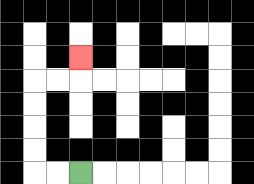{'start': '[3, 7]', 'end': '[3, 2]', 'path_directions': 'L,L,U,U,U,U,R,R,U', 'path_coordinates': '[[3, 7], [2, 7], [1, 7], [1, 6], [1, 5], [1, 4], [1, 3], [2, 3], [3, 3], [3, 2]]'}